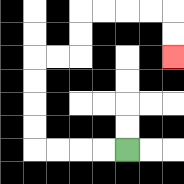{'start': '[5, 6]', 'end': '[7, 2]', 'path_directions': 'L,L,L,L,U,U,U,U,R,R,U,U,R,R,R,R,D,D', 'path_coordinates': '[[5, 6], [4, 6], [3, 6], [2, 6], [1, 6], [1, 5], [1, 4], [1, 3], [1, 2], [2, 2], [3, 2], [3, 1], [3, 0], [4, 0], [5, 0], [6, 0], [7, 0], [7, 1], [7, 2]]'}